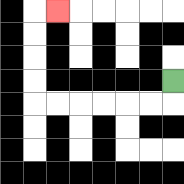{'start': '[7, 3]', 'end': '[2, 0]', 'path_directions': 'D,L,L,L,L,L,L,U,U,U,U,R', 'path_coordinates': '[[7, 3], [7, 4], [6, 4], [5, 4], [4, 4], [3, 4], [2, 4], [1, 4], [1, 3], [1, 2], [1, 1], [1, 0], [2, 0]]'}